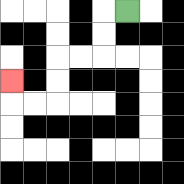{'start': '[5, 0]', 'end': '[0, 3]', 'path_directions': 'L,D,D,L,L,D,D,L,L,U', 'path_coordinates': '[[5, 0], [4, 0], [4, 1], [4, 2], [3, 2], [2, 2], [2, 3], [2, 4], [1, 4], [0, 4], [0, 3]]'}